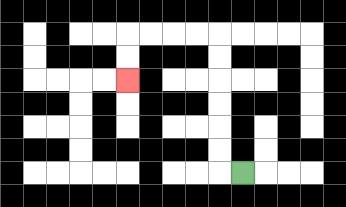{'start': '[10, 7]', 'end': '[5, 3]', 'path_directions': 'L,U,U,U,U,U,U,L,L,L,L,D,D', 'path_coordinates': '[[10, 7], [9, 7], [9, 6], [9, 5], [9, 4], [9, 3], [9, 2], [9, 1], [8, 1], [7, 1], [6, 1], [5, 1], [5, 2], [5, 3]]'}